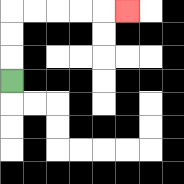{'start': '[0, 3]', 'end': '[5, 0]', 'path_directions': 'U,U,U,R,R,R,R,R', 'path_coordinates': '[[0, 3], [0, 2], [0, 1], [0, 0], [1, 0], [2, 0], [3, 0], [4, 0], [5, 0]]'}